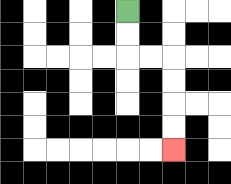{'start': '[5, 0]', 'end': '[7, 6]', 'path_directions': 'D,D,R,R,D,D,D,D', 'path_coordinates': '[[5, 0], [5, 1], [5, 2], [6, 2], [7, 2], [7, 3], [7, 4], [7, 5], [7, 6]]'}